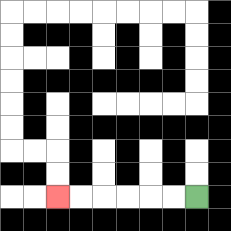{'start': '[8, 8]', 'end': '[2, 8]', 'path_directions': 'L,L,L,L,L,L', 'path_coordinates': '[[8, 8], [7, 8], [6, 8], [5, 8], [4, 8], [3, 8], [2, 8]]'}